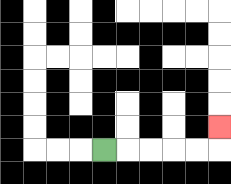{'start': '[4, 6]', 'end': '[9, 5]', 'path_directions': 'R,R,R,R,R,U', 'path_coordinates': '[[4, 6], [5, 6], [6, 6], [7, 6], [8, 6], [9, 6], [9, 5]]'}